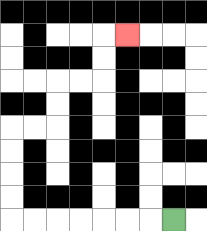{'start': '[7, 9]', 'end': '[5, 1]', 'path_directions': 'L,L,L,L,L,L,L,U,U,U,U,R,R,U,U,R,R,U,U,R', 'path_coordinates': '[[7, 9], [6, 9], [5, 9], [4, 9], [3, 9], [2, 9], [1, 9], [0, 9], [0, 8], [0, 7], [0, 6], [0, 5], [1, 5], [2, 5], [2, 4], [2, 3], [3, 3], [4, 3], [4, 2], [4, 1], [5, 1]]'}